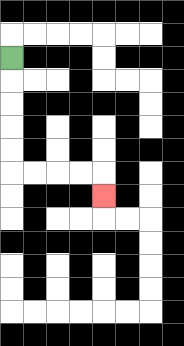{'start': '[0, 2]', 'end': '[4, 8]', 'path_directions': 'D,D,D,D,D,R,R,R,R,D', 'path_coordinates': '[[0, 2], [0, 3], [0, 4], [0, 5], [0, 6], [0, 7], [1, 7], [2, 7], [3, 7], [4, 7], [4, 8]]'}